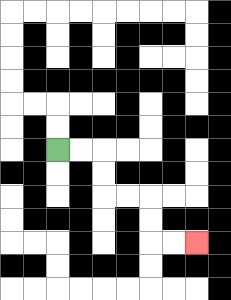{'start': '[2, 6]', 'end': '[8, 10]', 'path_directions': 'R,R,D,D,R,R,D,D,R,R', 'path_coordinates': '[[2, 6], [3, 6], [4, 6], [4, 7], [4, 8], [5, 8], [6, 8], [6, 9], [6, 10], [7, 10], [8, 10]]'}